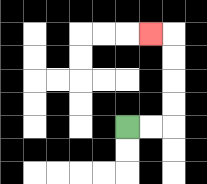{'start': '[5, 5]', 'end': '[6, 1]', 'path_directions': 'R,R,U,U,U,U,L', 'path_coordinates': '[[5, 5], [6, 5], [7, 5], [7, 4], [7, 3], [7, 2], [7, 1], [6, 1]]'}